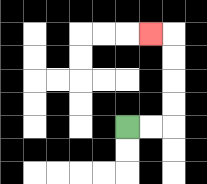{'start': '[5, 5]', 'end': '[6, 1]', 'path_directions': 'R,R,U,U,U,U,L', 'path_coordinates': '[[5, 5], [6, 5], [7, 5], [7, 4], [7, 3], [7, 2], [7, 1], [6, 1]]'}